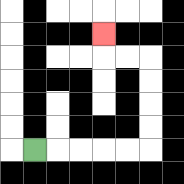{'start': '[1, 6]', 'end': '[4, 1]', 'path_directions': 'R,R,R,R,R,U,U,U,U,L,L,U', 'path_coordinates': '[[1, 6], [2, 6], [3, 6], [4, 6], [5, 6], [6, 6], [6, 5], [6, 4], [6, 3], [6, 2], [5, 2], [4, 2], [4, 1]]'}